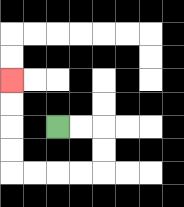{'start': '[2, 5]', 'end': '[0, 3]', 'path_directions': 'R,R,D,D,L,L,L,L,U,U,U,U', 'path_coordinates': '[[2, 5], [3, 5], [4, 5], [4, 6], [4, 7], [3, 7], [2, 7], [1, 7], [0, 7], [0, 6], [0, 5], [0, 4], [0, 3]]'}